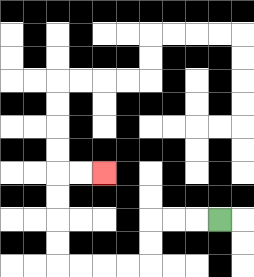{'start': '[9, 9]', 'end': '[4, 7]', 'path_directions': 'L,L,L,D,D,L,L,L,L,U,U,U,U,R,R', 'path_coordinates': '[[9, 9], [8, 9], [7, 9], [6, 9], [6, 10], [6, 11], [5, 11], [4, 11], [3, 11], [2, 11], [2, 10], [2, 9], [2, 8], [2, 7], [3, 7], [4, 7]]'}